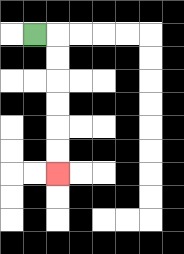{'start': '[1, 1]', 'end': '[2, 7]', 'path_directions': 'R,D,D,D,D,D,D', 'path_coordinates': '[[1, 1], [2, 1], [2, 2], [2, 3], [2, 4], [2, 5], [2, 6], [2, 7]]'}